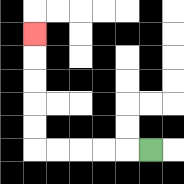{'start': '[6, 6]', 'end': '[1, 1]', 'path_directions': 'L,L,L,L,L,U,U,U,U,U', 'path_coordinates': '[[6, 6], [5, 6], [4, 6], [3, 6], [2, 6], [1, 6], [1, 5], [1, 4], [1, 3], [1, 2], [1, 1]]'}